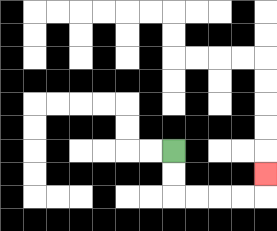{'start': '[7, 6]', 'end': '[11, 7]', 'path_directions': 'D,D,R,R,R,R,U', 'path_coordinates': '[[7, 6], [7, 7], [7, 8], [8, 8], [9, 8], [10, 8], [11, 8], [11, 7]]'}